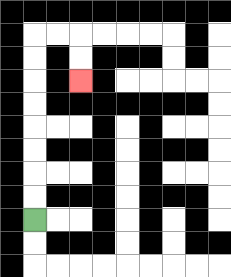{'start': '[1, 9]', 'end': '[3, 3]', 'path_directions': 'U,U,U,U,U,U,U,U,R,R,D,D', 'path_coordinates': '[[1, 9], [1, 8], [1, 7], [1, 6], [1, 5], [1, 4], [1, 3], [1, 2], [1, 1], [2, 1], [3, 1], [3, 2], [3, 3]]'}